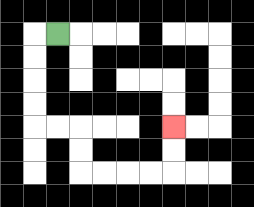{'start': '[2, 1]', 'end': '[7, 5]', 'path_directions': 'L,D,D,D,D,R,R,D,D,R,R,R,R,U,U', 'path_coordinates': '[[2, 1], [1, 1], [1, 2], [1, 3], [1, 4], [1, 5], [2, 5], [3, 5], [3, 6], [3, 7], [4, 7], [5, 7], [6, 7], [7, 7], [7, 6], [7, 5]]'}